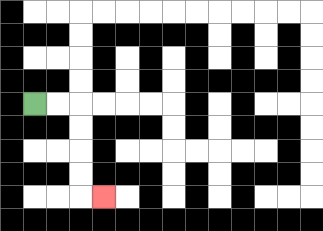{'start': '[1, 4]', 'end': '[4, 8]', 'path_directions': 'R,R,D,D,D,D,R', 'path_coordinates': '[[1, 4], [2, 4], [3, 4], [3, 5], [3, 6], [3, 7], [3, 8], [4, 8]]'}